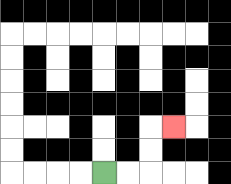{'start': '[4, 7]', 'end': '[7, 5]', 'path_directions': 'R,R,U,U,R', 'path_coordinates': '[[4, 7], [5, 7], [6, 7], [6, 6], [6, 5], [7, 5]]'}